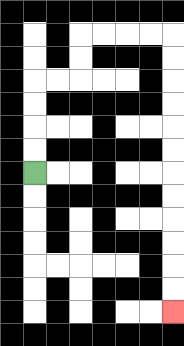{'start': '[1, 7]', 'end': '[7, 13]', 'path_directions': 'U,U,U,U,R,R,U,U,R,R,R,R,D,D,D,D,D,D,D,D,D,D,D,D', 'path_coordinates': '[[1, 7], [1, 6], [1, 5], [1, 4], [1, 3], [2, 3], [3, 3], [3, 2], [3, 1], [4, 1], [5, 1], [6, 1], [7, 1], [7, 2], [7, 3], [7, 4], [7, 5], [7, 6], [7, 7], [7, 8], [7, 9], [7, 10], [7, 11], [7, 12], [7, 13]]'}